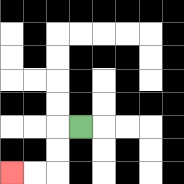{'start': '[3, 5]', 'end': '[0, 7]', 'path_directions': 'L,D,D,L,L', 'path_coordinates': '[[3, 5], [2, 5], [2, 6], [2, 7], [1, 7], [0, 7]]'}